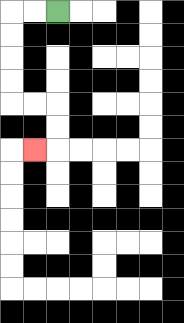{'start': '[2, 0]', 'end': '[1, 6]', 'path_directions': 'L,L,D,D,D,D,R,R,D,D,L', 'path_coordinates': '[[2, 0], [1, 0], [0, 0], [0, 1], [0, 2], [0, 3], [0, 4], [1, 4], [2, 4], [2, 5], [2, 6], [1, 6]]'}